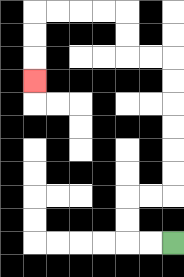{'start': '[7, 10]', 'end': '[1, 3]', 'path_directions': 'L,L,U,U,R,R,U,U,U,U,U,U,L,L,U,U,L,L,L,L,D,D,D', 'path_coordinates': '[[7, 10], [6, 10], [5, 10], [5, 9], [5, 8], [6, 8], [7, 8], [7, 7], [7, 6], [7, 5], [7, 4], [7, 3], [7, 2], [6, 2], [5, 2], [5, 1], [5, 0], [4, 0], [3, 0], [2, 0], [1, 0], [1, 1], [1, 2], [1, 3]]'}